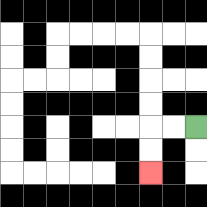{'start': '[8, 5]', 'end': '[6, 7]', 'path_directions': 'L,L,D,D', 'path_coordinates': '[[8, 5], [7, 5], [6, 5], [6, 6], [6, 7]]'}